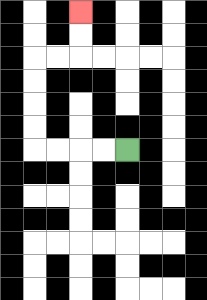{'start': '[5, 6]', 'end': '[3, 0]', 'path_directions': 'L,L,L,L,U,U,U,U,R,R,U,U', 'path_coordinates': '[[5, 6], [4, 6], [3, 6], [2, 6], [1, 6], [1, 5], [1, 4], [1, 3], [1, 2], [2, 2], [3, 2], [3, 1], [3, 0]]'}